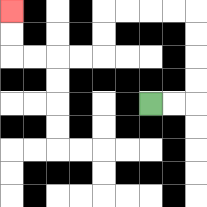{'start': '[6, 4]', 'end': '[0, 0]', 'path_directions': 'R,R,U,U,U,U,L,L,L,L,D,D,L,L,L,L,U,U', 'path_coordinates': '[[6, 4], [7, 4], [8, 4], [8, 3], [8, 2], [8, 1], [8, 0], [7, 0], [6, 0], [5, 0], [4, 0], [4, 1], [4, 2], [3, 2], [2, 2], [1, 2], [0, 2], [0, 1], [0, 0]]'}